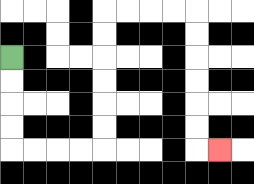{'start': '[0, 2]', 'end': '[9, 6]', 'path_directions': 'D,D,D,D,R,R,R,R,U,U,U,U,U,U,R,R,R,R,D,D,D,D,D,D,R', 'path_coordinates': '[[0, 2], [0, 3], [0, 4], [0, 5], [0, 6], [1, 6], [2, 6], [3, 6], [4, 6], [4, 5], [4, 4], [4, 3], [4, 2], [4, 1], [4, 0], [5, 0], [6, 0], [7, 0], [8, 0], [8, 1], [8, 2], [8, 3], [8, 4], [8, 5], [8, 6], [9, 6]]'}